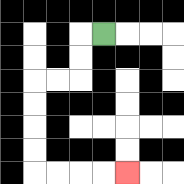{'start': '[4, 1]', 'end': '[5, 7]', 'path_directions': 'L,D,D,L,L,D,D,D,D,R,R,R,R', 'path_coordinates': '[[4, 1], [3, 1], [3, 2], [3, 3], [2, 3], [1, 3], [1, 4], [1, 5], [1, 6], [1, 7], [2, 7], [3, 7], [4, 7], [5, 7]]'}